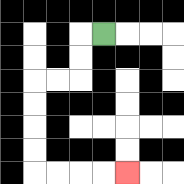{'start': '[4, 1]', 'end': '[5, 7]', 'path_directions': 'L,D,D,L,L,D,D,D,D,R,R,R,R', 'path_coordinates': '[[4, 1], [3, 1], [3, 2], [3, 3], [2, 3], [1, 3], [1, 4], [1, 5], [1, 6], [1, 7], [2, 7], [3, 7], [4, 7], [5, 7]]'}